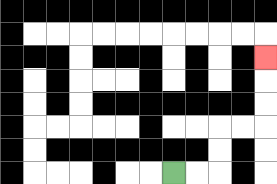{'start': '[7, 7]', 'end': '[11, 2]', 'path_directions': 'R,R,U,U,R,R,U,U,U', 'path_coordinates': '[[7, 7], [8, 7], [9, 7], [9, 6], [9, 5], [10, 5], [11, 5], [11, 4], [11, 3], [11, 2]]'}